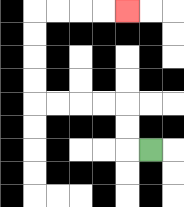{'start': '[6, 6]', 'end': '[5, 0]', 'path_directions': 'L,U,U,L,L,L,L,U,U,U,U,R,R,R,R', 'path_coordinates': '[[6, 6], [5, 6], [5, 5], [5, 4], [4, 4], [3, 4], [2, 4], [1, 4], [1, 3], [1, 2], [1, 1], [1, 0], [2, 0], [3, 0], [4, 0], [5, 0]]'}